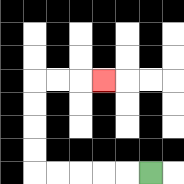{'start': '[6, 7]', 'end': '[4, 3]', 'path_directions': 'L,L,L,L,L,U,U,U,U,R,R,R', 'path_coordinates': '[[6, 7], [5, 7], [4, 7], [3, 7], [2, 7], [1, 7], [1, 6], [1, 5], [1, 4], [1, 3], [2, 3], [3, 3], [4, 3]]'}